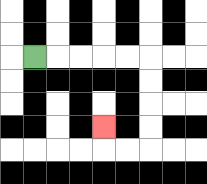{'start': '[1, 2]', 'end': '[4, 5]', 'path_directions': 'R,R,R,R,R,D,D,D,D,L,L,U', 'path_coordinates': '[[1, 2], [2, 2], [3, 2], [4, 2], [5, 2], [6, 2], [6, 3], [6, 4], [6, 5], [6, 6], [5, 6], [4, 6], [4, 5]]'}